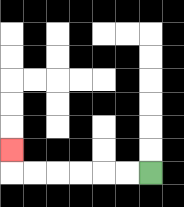{'start': '[6, 7]', 'end': '[0, 6]', 'path_directions': 'L,L,L,L,L,L,U', 'path_coordinates': '[[6, 7], [5, 7], [4, 7], [3, 7], [2, 7], [1, 7], [0, 7], [0, 6]]'}